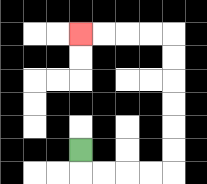{'start': '[3, 6]', 'end': '[3, 1]', 'path_directions': 'D,R,R,R,R,U,U,U,U,U,U,L,L,L,L', 'path_coordinates': '[[3, 6], [3, 7], [4, 7], [5, 7], [6, 7], [7, 7], [7, 6], [7, 5], [7, 4], [7, 3], [7, 2], [7, 1], [6, 1], [5, 1], [4, 1], [3, 1]]'}